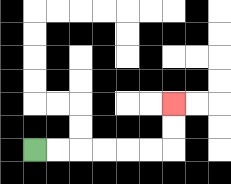{'start': '[1, 6]', 'end': '[7, 4]', 'path_directions': 'R,R,R,R,R,R,U,U', 'path_coordinates': '[[1, 6], [2, 6], [3, 6], [4, 6], [5, 6], [6, 6], [7, 6], [7, 5], [7, 4]]'}